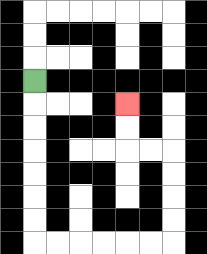{'start': '[1, 3]', 'end': '[5, 4]', 'path_directions': 'D,D,D,D,D,D,D,R,R,R,R,R,R,U,U,U,U,L,L,U,U', 'path_coordinates': '[[1, 3], [1, 4], [1, 5], [1, 6], [1, 7], [1, 8], [1, 9], [1, 10], [2, 10], [3, 10], [4, 10], [5, 10], [6, 10], [7, 10], [7, 9], [7, 8], [7, 7], [7, 6], [6, 6], [5, 6], [5, 5], [5, 4]]'}